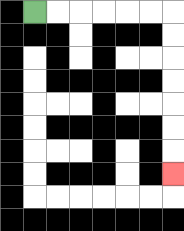{'start': '[1, 0]', 'end': '[7, 7]', 'path_directions': 'R,R,R,R,R,R,D,D,D,D,D,D,D', 'path_coordinates': '[[1, 0], [2, 0], [3, 0], [4, 0], [5, 0], [6, 0], [7, 0], [7, 1], [7, 2], [7, 3], [7, 4], [7, 5], [7, 6], [7, 7]]'}